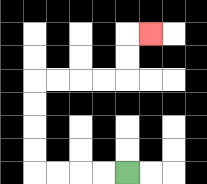{'start': '[5, 7]', 'end': '[6, 1]', 'path_directions': 'L,L,L,L,U,U,U,U,R,R,R,R,U,U,R', 'path_coordinates': '[[5, 7], [4, 7], [3, 7], [2, 7], [1, 7], [1, 6], [1, 5], [1, 4], [1, 3], [2, 3], [3, 3], [4, 3], [5, 3], [5, 2], [5, 1], [6, 1]]'}